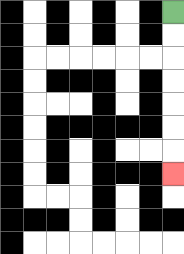{'start': '[7, 0]', 'end': '[7, 7]', 'path_directions': 'D,D,D,D,D,D,D', 'path_coordinates': '[[7, 0], [7, 1], [7, 2], [7, 3], [7, 4], [7, 5], [7, 6], [7, 7]]'}